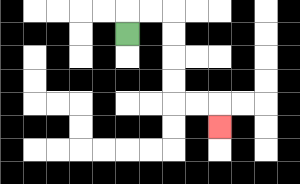{'start': '[5, 1]', 'end': '[9, 5]', 'path_directions': 'U,R,R,D,D,D,D,R,R,D', 'path_coordinates': '[[5, 1], [5, 0], [6, 0], [7, 0], [7, 1], [7, 2], [7, 3], [7, 4], [8, 4], [9, 4], [9, 5]]'}